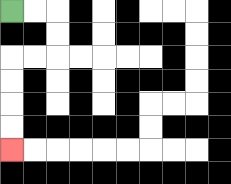{'start': '[0, 0]', 'end': '[0, 6]', 'path_directions': 'R,R,D,D,L,L,D,D,D,D', 'path_coordinates': '[[0, 0], [1, 0], [2, 0], [2, 1], [2, 2], [1, 2], [0, 2], [0, 3], [0, 4], [0, 5], [0, 6]]'}